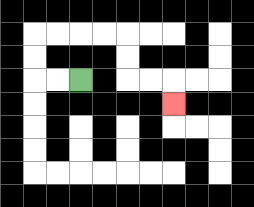{'start': '[3, 3]', 'end': '[7, 4]', 'path_directions': 'L,L,U,U,R,R,R,R,D,D,R,R,D', 'path_coordinates': '[[3, 3], [2, 3], [1, 3], [1, 2], [1, 1], [2, 1], [3, 1], [4, 1], [5, 1], [5, 2], [5, 3], [6, 3], [7, 3], [7, 4]]'}